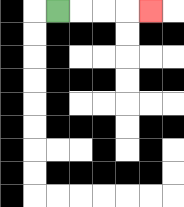{'start': '[2, 0]', 'end': '[6, 0]', 'path_directions': 'R,R,R,R', 'path_coordinates': '[[2, 0], [3, 0], [4, 0], [5, 0], [6, 0]]'}